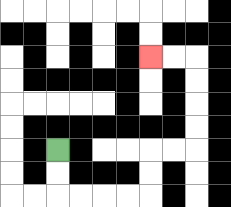{'start': '[2, 6]', 'end': '[6, 2]', 'path_directions': 'D,D,R,R,R,R,U,U,R,R,U,U,U,U,L,L', 'path_coordinates': '[[2, 6], [2, 7], [2, 8], [3, 8], [4, 8], [5, 8], [6, 8], [6, 7], [6, 6], [7, 6], [8, 6], [8, 5], [8, 4], [8, 3], [8, 2], [7, 2], [6, 2]]'}